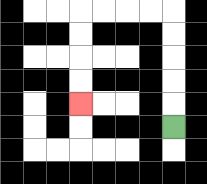{'start': '[7, 5]', 'end': '[3, 4]', 'path_directions': 'U,U,U,U,U,L,L,L,L,D,D,D,D', 'path_coordinates': '[[7, 5], [7, 4], [7, 3], [7, 2], [7, 1], [7, 0], [6, 0], [5, 0], [4, 0], [3, 0], [3, 1], [3, 2], [3, 3], [3, 4]]'}